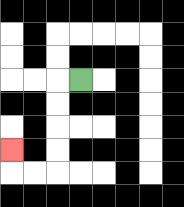{'start': '[3, 3]', 'end': '[0, 6]', 'path_directions': 'L,D,D,D,D,L,L,U', 'path_coordinates': '[[3, 3], [2, 3], [2, 4], [2, 5], [2, 6], [2, 7], [1, 7], [0, 7], [0, 6]]'}